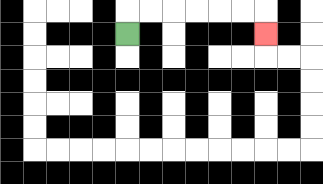{'start': '[5, 1]', 'end': '[11, 1]', 'path_directions': 'U,R,R,R,R,R,R,D', 'path_coordinates': '[[5, 1], [5, 0], [6, 0], [7, 0], [8, 0], [9, 0], [10, 0], [11, 0], [11, 1]]'}